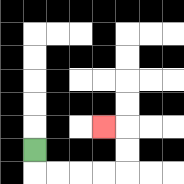{'start': '[1, 6]', 'end': '[4, 5]', 'path_directions': 'D,R,R,R,R,U,U,L', 'path_coordinates': '[[1, 6], [1, 7], [2, 7], [3, 7], [4, 7], [5, 7], [5, 6], [5, 5], [4, 5]]'}